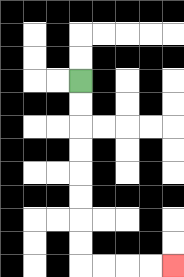{'start': '[3, 3]', 'end': '[7, 11]', 'path_directions': 'D,D,D,D,D,D,D,D,R,R,R,R', 'path_coordinates': '[[3, 3], [3, 4], [3, 5], [3, 6], [3, 7], [3, 8], [3, 9], [3, 10], [3, 11], [4, 11], [5, 11], [6, 11], [7, 11]]'}